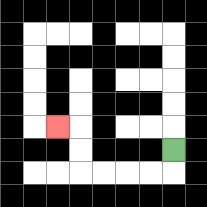{'start': '[7, 6]', 'end': '[2, 5]', 'path_directions': 'D,L,L,L,L,U,U,L', 'path_coordinates': '[[7, 6], [7, 7], [6, 7], [5, 7], [4, 7], [3, 7], [3, 6], [3, 5], [2, 5]]'}